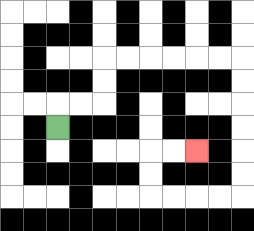{'start': '[2, 5]', 'end': '[8, 6]', 'path_directions': 'U,R,R,U,U,R,R,R,R,R,R,D,D,D,D,D,D,L,L,L,L,U,U,R,R', 'path_coordinates': '[[2, 5], [2, 4], [3, 4], [4, 4], [4, 3], [4, 2], [5, 2], [6, 2], [7, 2], [8, 2], [9, 2], [10, 2], [10, 3], [10, 4], [10, 5], [10, 6], [10, 7], [10, 8], [9, 8], [8, 8], [7, 8], [6, 8], [6, 7], [6, 6], [7, 6], [8, 6]]'}